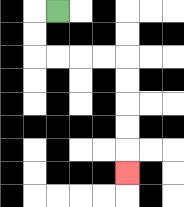{'start': '[2, 0]', 'end': '[5, 7]', 'path_directions': 'L,D,D,R,R,R,R,D,D,D,D,D', 'path_coordinates': '[[2, 0], [1, 0], [1, 1], [1, 2], [2, 2], [3, 2], [4, 2], [5, 2], [5, 3], [5, 4], [5, 5], [5, 6], [5, 7]]'}